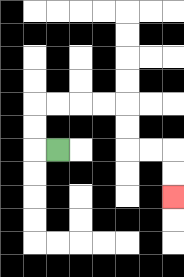{'start': '[2, 6]', 'end': '[7, 8]', 'path_directions': 'L,U,U,R,R,R,R,D,D,R,R,D,D', 'path_coordinates': '[[2, 6], [1, 6], [1, 5], [1, 4], [2, 4], [3, 4], [4, 4], [5, 4], [5, 5], [5, 6], [6, 6], [7, 6], [7, 7], [7, 8]]'}